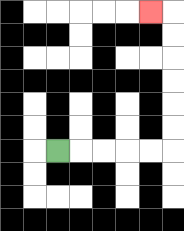{'start': '[2, 6]', 'end': '[6, 0]', 'path_directions': 'R,R,R,R,R,U,U,U,U,U,U,L', 'path_coordinates': '[[2, 6], [3, 6], [4, 6], [5, 6], [6, 6], [7, 6], [7, 5], [7, 4], [7, 3], [7, 2], [7, 1], [7, 0], [6, 0]]'}